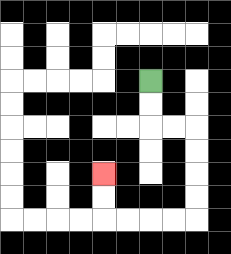{'start': '[6, 3]', 'end': '[4, 7]', 'path_directions': 'D,D,R,R,D,D,D,D,L,L,L,L,U,U', 'path_coordinates': '[[6, 3], [6, 4], [6, 5], [7, 5], [8, 5], [8, 6], [8, 7], [8, 8], [8, 9], [7, 9], [6, 9], [5, 9], [4, 9], [4, 8], [4, 7]]'}